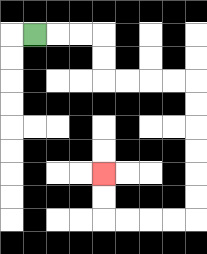{'start': '[1, 1]', 'end': '[4, 7]', 'path_directions': 'R,R,R,D,D,R,R,R,R,D,D,D,D,D,D,L,L,L,L,U,U', 'path_coordinates': '[[1, 1], [2, 1], [3, 1], [4, 1], [4, 2], [4, 3], [5, 3], [6, 3], [7, 3], [8, 3], [8, 4], [8, 5], [8, 6], [8, 7], [8, 8], [8, 9], [7, 9], [6, 9], [5, 9], [4, 9], [4, 8], [4, 7]]'}